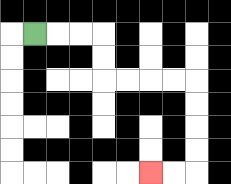{'start': '[1, 1]', 'end': '[6, 7]', 'path_directions': 'R,R,R,D,D,R,R,R,R,D,D,D,D,L,L', 'path_coordinates': '[[1, 1], [2, 1], [3, 1], [4, 1], [4, 2], [4, 3], [5, 3], [6, 3], [7, 3], [8, 3], [8, 4], [8, 5], [8, 6], [8, 7], [7, 7], [6, 7]]'}